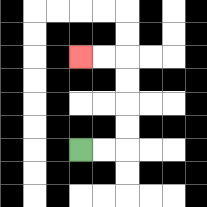{'start': '[3, 6]', 'end': '[3, 2]', 'path_directions': 'R,R,U,U,U,U,L,L', 'path_coordinates': '[[3, 6], [4, 6], [5, 6], [5, 5], [5, 4], [5, 3], [5, 2], [4, 2], [3, 2]]'}